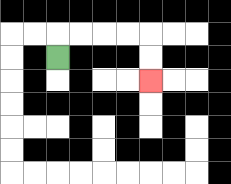{'start': '[2, 2]', 'end': '[6, 3]', 'path_directions': 'U,R,R,R,R,D,D', 'path_coordinates': '[[2, 2], [2, 1], [3, 1], [4, 1], [5, 1], [6, 1], [6, 2], [6, 3]]'}